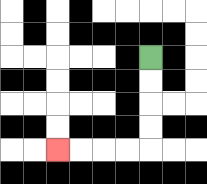{'start': '[6, 2]', 'end': '[2, 6]', 'path_directions': 'D,D,D,D,L,L,L,L', 'path_coordinates': '[[6, 2], [6, 3], [6, 4], [6, 5], [6, 6], [5, 6], [4, 6], [3, 6], [2, 6]]'}